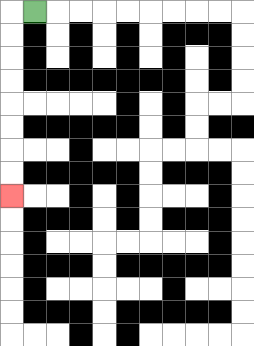{'start': '[1, 0]', 'end': '[0, 8]', 'path_directions': 'L,D,D,D,D,D,D,D,D', 'path_coordinates': '[[1, 0], [0, 0], [0, 1], [0, 2], [0, 3], [0, 4], [0, 5], [0, 6], [0, 7], [0, 8]]'}